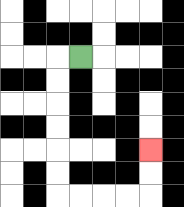{'start': '[3, 2]', 'end': '[6, 6]', 'path_directions': 'L,D,D,D,D,D,D,R,R,R,R,U,U', 'path_coordinates': '[[3, 2], [2, 2], [2, 3], [2, 4], [2, 5], [2, 6], [2, 7], [2, 8], [3, 8], [4, 8], [5, 8], [6, 8], [6, 7], [6, 6]]'}